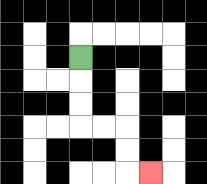{'start': '[3, 2]', 'end': '[6, 7]', 'path_directions': 'D,D,D,R,R,D,D,R', 'path_coordinates': '[[3, 2], [3, 3], [3, 4], [3, 5], [4, 5], [5, 5], [5, 6], [5, 7], [6, 7]]'}